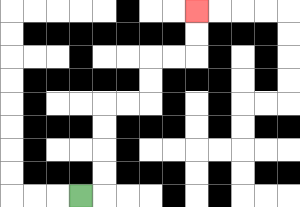{'start': '[3, 8]', 'end': '[8, 0]', 'path_directions': 'R,U,U,U,U,R,R,U,U,R,R,U,U', 'path_coordinates': '[[3, 8], [4, 8], [4, 7], [4, 6], [4, 5], [4, 4], [5, 4], [6, 4], [6, 3], [6, 2], [7, 2], [8, 2], [8, 1], [8, 0]]'}